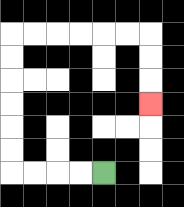{'start': '[4, 7]', 'end': '[6, 4]', 'path_directions': 'L,L,L,L,U,U,U,U,U,U,R,R,R,R,R,R,D,D,D', 'path_coordinates': '[[4, 7], [3, 7], [2, 7], [1, 7], [0, 7], [0, 6], [0, 5], [0, 4], [0, 3], [0, 2], [0, 1], [1, 1], [2, 1], [3, 1], [4, 1], [5, 1], [6, 1], [6, 2], [6, 3], [6, 4]]'}